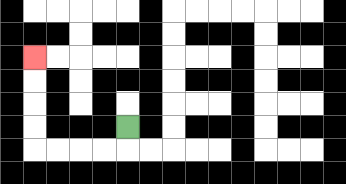{'start': '[5, 5]', 'end': '[1, 2]', 'path_directions': 'D,L,L,L,L,U,U,U,U', 'path_coordinates': '[[5, 5], [5, 6], [4, 6], [3, 6], [2, 6], [1, 6], [1, 5], [1, 4], [1, 3], [1, 2]]'}